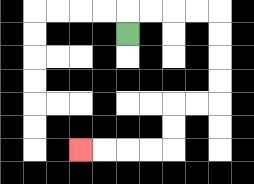{'start': '[5, 1]', 'end': '[3, 6]', 'path_directions': 'U,R,R,R,R,D,D,D,D,L,L,D,D,L,L,L,L', 'path_coordinates': '[[5, 1], [5, 0], [6, 0], [7, 0], [8, 0], [9, 0], [9, 1], [9, 2], [9, 3], [9, 4], [8, 4], [7, 4], [7, 5], [7, 6], [6, 6], [5, 6], [4, 6], [3, 6]]'}